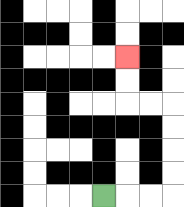{'start': '[4, 8]', 'end': '[5, 2]', 'path_directions': 'R,R,R,U,U,U,U,L,L,U,U', 'path_coordinates': '[[4, 8], [5, 8], [6, 8], [7, 8], [7, 7], [7, 6], [7, 5], [7, 4], [6, 4], [5, 4], [5, 3], [5, 2]]'}